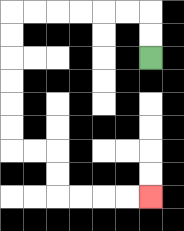{'start': '[6, 2]', 'end': '[6, 8]', 'path_directions': 'U,U,L,L,L,L,L,L,D,D,D,D,D,D,R,R,D,D,R,R,R,R', 'path_coordinates': '[[6, 2], [6, 1], [6, 0], [5, 0], [4, 0], [3, 0], [2, 0], [1, 0], [0, 0], [0, 1], [0, 2], [0, 3], [0, 4], [0, 5], [0, 6], [1, 6], [2, 6], [2, 7], [2, 8], [3, 8], [4, 8], [5, 8], [6, 8]]'}